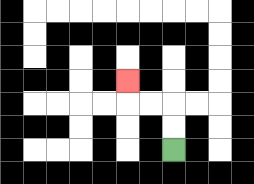{'start': '[7, 6]', 'end': '[5, 3]', 'path_directions': 'U,U,L,L,U', 'path_coordinates': '[[7, 6], [7, 5], [7, 4], [6, 4], [5, 4], [5, 3]]'}